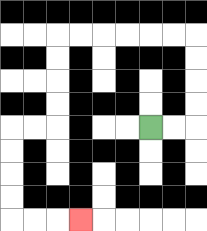{'start': '[6, 5]', 'end': '[3, 9]', 'path_directions': 'R,R,U,U,U,U,L,L,L,L,L,L,D,D,D,D,L,L,D,D,D,D,R,R,R', 'path_coordinates': '[[6, 5], [7, 5], [8, 5], [8, 4], [8, 3], [8, 2], [8, 1], [7, 1], [6, 1], [5, 1], [4, 1], [3, 1], [2, 1], [2, 2], [2, 3], [2, 4], [2, 5], [1, 5], [0, 5], [0, 6], [0, 7], [0, 8], [0, 9], [1, 9], [2, 9], [3, 9]]'}